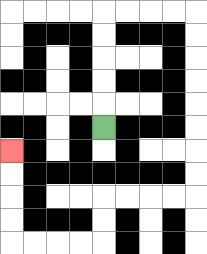{'start': '[4, 5]', 'end': '[0, 6]', 'path_directions': 'U,U,U,U,U,R,R,R,R,D,D,D,D,D,D,D,D,L,L,L,L,D,D,L,L,L,L,U,U,U,U', 'path_coordinates': '[[4, 5], [4, 4], [4, 3], [4, 2], [4, 1], [4, 0], [5, 0], [6, 0], [7, 0], [8, 0], [8, 1], [8, 2], [8, 3], [8, 4], [8, 5], [8, 6], [8, 7], [8, 8], [7, 8], [6, 8], [5, 8], [4, 8], [4, 9], [4, 10], [3, 10], [2, 10], [1, 10], [0, 10], [0, 9], [0, 8], [0, 7], [0, 6]]'}